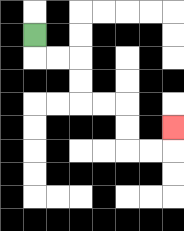{'start': '[1, 1]', 'end': '[7, 5]', 'path_directions': 'D,R,R,D,D,R,R,D,D,R,R,U', 'path_coordinates': '[[1, 1], [1, 2], [2, 2], [3, 2], [3, 3], [3, 4], [4, 4], [5, 4], [5, 5], [5, 6], [6, 6], [7, 6], [7, 5]]'}